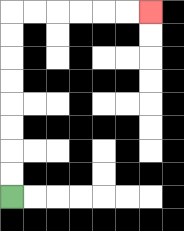{'start': '[0, 8]', 'end': '[6, 0]', 'path_directions': 'U,U,U,U,U,U,U,U,R,R,R,R,R,R', 'path_coordinates': '[[0, 8], [0, 7], [0, 6], [0, 5], [0, 4], [0, 3], [0, 2], [0, 1], [0, 0], [1, 0], [2, 0], [3, 0], [4, 0], [5, 0], [6, 0]]'}